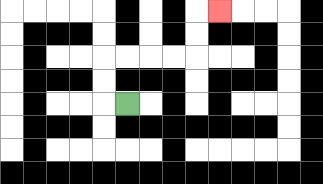{'start': '[5, 4]', 'end': '[9, 0]', 'path_directions': 'L,U,U,R,R,R,R,U,U,R', 'path_coordinates': '[[5, 4], [4, 4], [4, 3], [4, 2], [5, 2], [6, 2], [7, 2], [8, 2], [8, 1], [8, 0], [9, 0]]'}